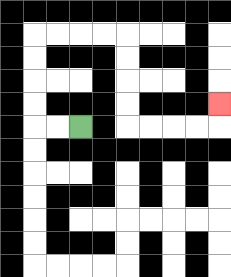{'start': '[3, 5]', 'end': '[9, 4]', 'path_directions': 'L,L,U,U,U,U,R,R,R,R,D,D,D,D,R,R,R,R,U', 'path_coordinates': '[[3, 5], [2, 5], [1, 5], [1, 4], [1, 3], [1, 2], [1, 1], [2, 1], [3, 1], [4, 1], [5, 1], [5, 2], [5, 3], [5, 4], [5, 5], [6, 5], [7, 5], [8, 5], [9, 5], [9, 4]]'}